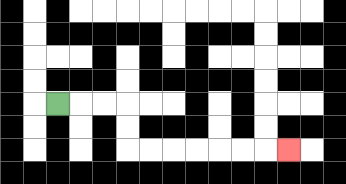{'start': '[2, 4]', 'end': '[12, 6]', 'path_directions': 'R,R,R,D,D,R,R,R,R,R,R,R', 'path_coordinates': '[[2, 4], [3, 4], [4, 4], [5, 4], [5, 5], [5, 6], [6, 6], [7, 6], [8, 6], [9, 6], [10, 6], [11, 6], [12, 6]]'}